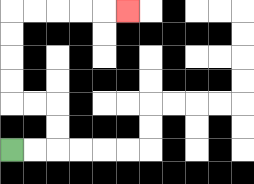{'start': '[0, 6]', 'end': '[5, 0]', 'path_directions': 'R,R,U,U,L,L,U,U,U,U,R,R,R,R,R', 'path_coordinates': '[[0, 6], [1, 6], [2, 6], [2, 5], [2, 4], [1, 4], [0, 4], [0, 3], [0, 2], [0, 1], [0, 0], [1, 0], [2, 0], [3, 0], [4, 0], [5, 0]]'}